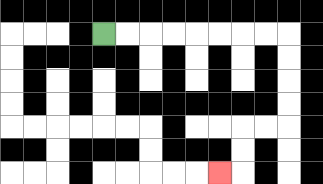{'start': '[4, 1]', 'end': '[9, 7]', 'path_directions': 'R,R,R,R,R,R,R,R,D,D,D,D,L,L,D,D,L', 'path_coordinates': '[[4, 1], [5, 1], [6, 1], [7, 1], [8, 1], [9, 1], [10, 1], [11, 1], [12, 1], [12, 2], [12, 3], [12, 4], [12, 5], [11, 5], [10, 5], [10, 6], [10, 7], [9, 7]]'}